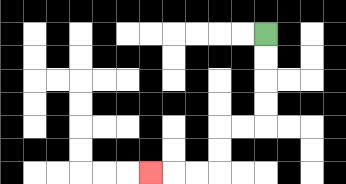{'start': '[11, 1]', 'end': '[6, 7]', 'path_directions': 'D,D,D,D,L,L,D,D,L,L,L', 'path_coordinates': '[[11, 1], [11, 2], [11, 3], [11, 4], [11, 5], [10, 5], [9, 5], [9, 6], [9, 7], [8, 7], [7, 7], [6, 7]]'}